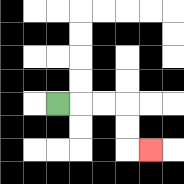{'start': '[2, 4]', 'end': '[6, 6]', 'path_directions': 'R,R,R,D,D,R', 'path_coordinates': '[[2, 4], [3, 4], [4, 4], [5, 4], [5, 5], [5, 6], [6, 6]]'}